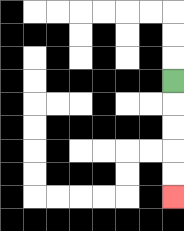{'start': '[7, 3]', 'end': '[7, 8]', 'path_directions': 'D,D,D,D,D', 'path_coordinates': '[[7, 3], [7, 4], [7, 5], [7, 6], [7, 7], [7, 8]]'}